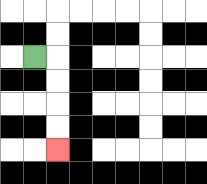{'start': '[1, 2]', 'end': '[2, 6]', 'path_directions': 'R,D,D,D,D', 'path_coordinates': '[[1, 2], [2, 2], [2, 3], [2, 4], [2, 5], [2, 6]]'}